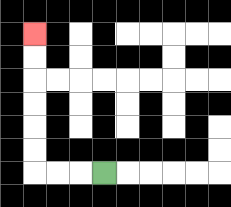{'start': '[4, 7]', 'end': '[1, 1]', 'path_directions': 'L,L,L,U,U,U,U,U,U', 'path_coordinates': '[[4, 7], [3, 7], [2, 7], [1, 7], [1, 6], [1, 5], [1, 4], [1, 3], [1, 2], [1, 1]]'}